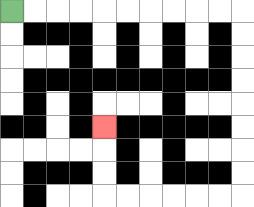{'start': '[0, 0]', 'end': '[4, 5]', 'path_directions': 'R,R,R,R,R,R,R,R,R,R,D,D,D,D,D,D,D,D,L,L,L,L,L,L,U,U,U', 'path_coordinates': '[[0, 0], [1, 0], [2, 0], [3, 0], [4, 0], [5, 0], [6, 0], [7, 0], [8, 0], [9, 0], [10, 0], [10, 1], [10, 2], [10, 3], [10, 4], [10, 5], [10, 6], [10, 7], [10, 8], [9, 8], [8, 8], [7, 8], [6, 8], [5, 8], [4, 8], [4, 7], [4, 6], [4, 5]]'}